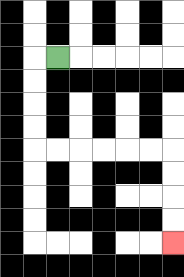{'start': '[2, 2]', 'end': '[7, 10]', 'path_directions': 'L,D,D,D,D,R,R,R,R,R,R,D,D,D,D', 'path_coordinates': '[[2, 2], [1, 2], [1, 3], [1, 4], [1, 5], [1, 6], [2, 6], [3, 6], [4, 6], [5, 6], [6, 6], [7, 6], [7, 7], [7, 8], [7, 9], [7, 10]]'}